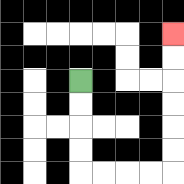{'start': '[3, 3]', 'end': '[7, 1]', 'path_directions': 'D,D,D,D,R,R,R,R,U,U,U,U,U,U', 'path_coordinates': '[[3, 3], [3, 4], [3, 5], [3, 6], [3, 7], [4, 7], [5, 7], [6, 7], [7, 7], [7, 6], [7, 5], [7, 4], [7, 3], [7, 2], [7, 1]]'}